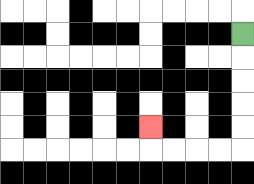{'start': '[10, 1]', 'end': '[6, 5]', 'path_directions': 'D,D,D,D,D,L,L,L,L,U', 'path_coordinates': '[[10, 1], [10, 2], [10, 3], [10, 4], [10, 5], [10, 6], [9, 6], [8, 6], [7, 6], [6, 6], [6, 5]]'}